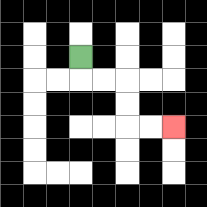{'start': '[3, 2]', 'end': '[7, 5]', 'path_directions': 'D,R,R,D,D,R,R', 'path_coordinates': '[[3, 2], [3, 3], [4, 3], [5, 3], [5, 4], [5, 5], [6, 5], [7, 5]]'}